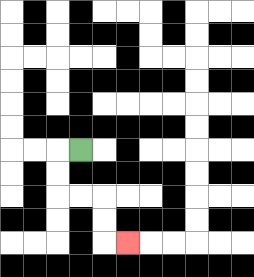{'start': '[3, 6]', 'end': '[5, 10]', 'path_directions': 'L,D,D,R,R,D,D,R', 'path_coordinates': '[[3, 6], [2, 6], [2, 7], [2, 8], [3, 8], [4, 8], [4, 9], [4, 10], [5, 10]]'}